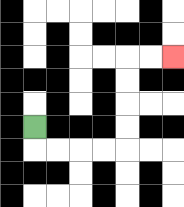{'start': '[1, 5]', 'end': '[7, 2]', 'path_directions': 'D,R,R,R,R,U,U,U,U,R,R', 'path_coordinates': '[[1, 5], [1, 6], [2, 6], [3, 6], [4, 6], [5, 6], [5, 5], [5, 4], [5, 3], [5, 2], [6, 2], [7, 2]]'}